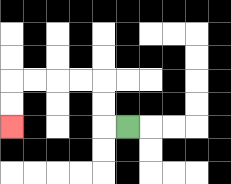{'start': '[5, 5]', 'end': '[0, 5]', 'path_directions': 'L,U,U,L,L,L,L,D,D', 'path_coordinates': '[[5, 5], [4, 5], [4, 4], [4, 3], [3, 3], [2, 3], [1, 3], [0, 3], [0, 4], [0, 5]]'}